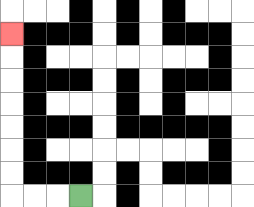{'start': '[3, 8]', 'end': '[0, 1]', 'path_directions': 'L,L,L,U,U,U,U,U,U,U', 'path_coordinates': '[[3, 8], [2, 8], [1, 8], [0, 8], [0, 7], [0, 6], [0, 5], [0, 4], [0, 3], [0, 2], [0, 1]]'}